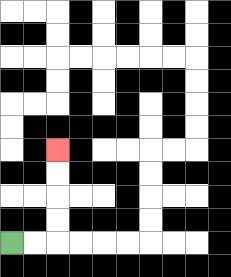{'start': '[0, 10]', 'end': '[2, 6]', 'path_directions': 'R,R,U,U,U,U', 'path_coordinates': '[[0, 10], [1, 10], [2, 10], [2, 9], [2, 8], [2, 7], [2, 6]]'}